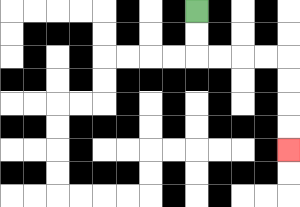{'start': '[8, 0]', 'end': '[12, 6]', 'path_directions': 'D,D,R,R,R,R,D,D,D,D', 'path_coordinates': '[[8, 0], [8, 1], [8, 2], [9, 2], [10, 2], [11, 2], [12, 2], [12, 3], [12, 4], [12, 5], [12, 6]]'}